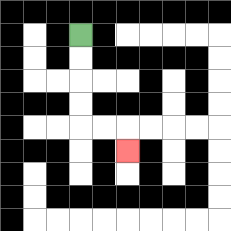{'start': '[3, 1]', 'end': '[5, 6]', 'path_directions': 'D,D,D,D,R,R,D', 'path_coordinates': '[[3, 1], [3, 2], [3, 3], [3, 4], [3, 5], [4, 5], [5, 5], [5, 6]]'}